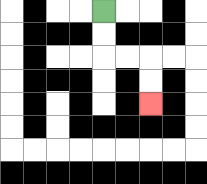{'start': '[4, 0]', 'end': '[6, 4]', 'path_directions': 'D,D,R,R,D,D', 'path_coordinates': '[[4, 0], [4, 1], [4, 2], [5, 2], [6, 2], [6, 3], [6, 4]]'}